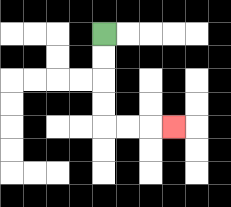{'start': '[4, 1]', 'end': '[7, 5]', 'path_directions': 'D,D,D,D,R,R,R', 'path_coordinates': '[[4, 1], [4, 2], [4, 3], [4, 4], [4, 5], [5, 5], [6, 5], [7, 5]]'}